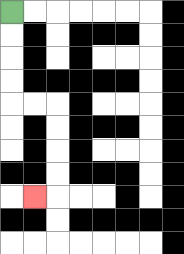{'start': '[0, 0]', 'end': '[1, 8]', 'path_directions': 'D,D,D,D,R,R,D,D,D,D,L', 'path_coordinates': '[[0, 0], [0, 1], [0, 2], [0, 3], [0, 4], [1, 4], [2, 4], [2, 5], [2, 6], [2, 7], [2, 8], [1, 8]]'}